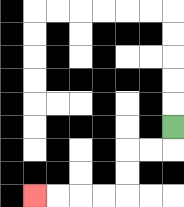{'start': '[7, 5]', 'end': '[1, 8]', 'path_directions': 'D,L,L,D,D,L,L,L,L', 'path_coordinates': '[[7, 5], [7, 6], [6, 6], [5, 6], [5, 7], [5, 8], [4, 8], [3, 8], [2, 8], [1, 8]]'}